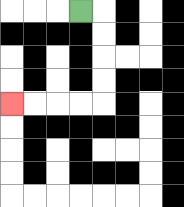{'start': '[3, 0]', 'end': '[0, 4]', 'path_directions': 'R,D,D,D,D,L,L,L,L', 'path_coordinates': '[[3, 0], [4, 0], [4, 1], [4, 2], [4, 3], [4, 4], [3, 4], [2, 4], [1, 4], [0, 4]]'}